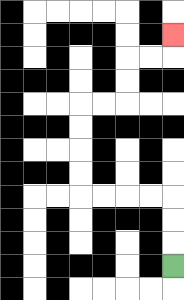{'start': '[7, 11]', 'end': '[7, 1]', 'path_directions': 'U,U,U,L,L,L,L,U,U,U,U,R,R,U,U,R,R,U', 'path_coordinates': '[[7, 11], [7, 10], [7, 9], [7, 8], [6, 8], [5, 8], [4, 8], [3, 8], [3, 7], [3, 6], [3, 5], [3, 4], [4, 4], [5, 4], [5, 3], [5, 2], [6, 2], [7, 2], [7, 1]]'}